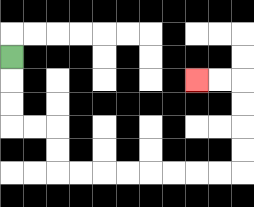{'start': '[0, 2]', 'end': '[8, 3]', 'path_directions': 'D,D,D,R,R,D,D,R,R,R,R,R,R,R,R,U,U,U,U,L,L', 'path_coordinates': '[[0, 2], [0, 3], [0, 4], [0, 5], [1, 5], [2, 5], [2, 6], [2, 7], [3, 7], [4, 7], [5, 7], [6, 7], [7, 7], [8, 7], [9, 7], [10, 7], [10, 6], [10, 5], [10, 4], [10, 3], [9, 3], [8, 3]]'}